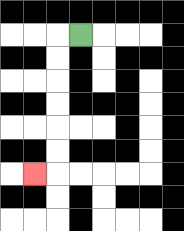{'start': '[3, 1]', 'end': '[1, 7]', 'path_directions': 'L,D,D,D,D,D,D,L', 'path_coordinates': '[[3, 1], [2, 1], [2, 2], [2, 3], [2, 4], [2, 5], [2, 6], [2, 7], [1, 7]]'}